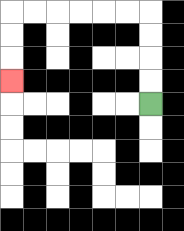{'start': '[6, 4]', 'end': '[0, 3]', 'path_directions': 'U,U,U,U,L,L,L,L,L,L,D,D,D', 'path_coordinates': '[[6, 4], [6, 3], [6, 2], [6, 1], [6, 0], [5, 0], [4, 0], [3, 0], [2, 0], [1, 0], [0, 0], [0, 1], [0, 2], [0, 3]]'}